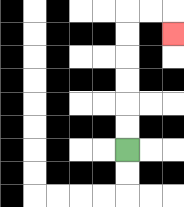{'start': '[5, 6]', 'end': '[7, 1]', 'path_directions': 'U,U,U,U,U,U,R,R,D', 'path_coordinates': '[[5, 6], [5, 5], [5, 4], [5, 3], [5, 2], [5, 1], [5, 0], [6, 0], [7, 0], [7, 1]]'}